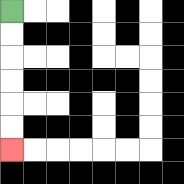{'start': '[0, 0]', 'end': '[0, 6]', 'path_directions': 'D,D,D,D,D,D', 'path_coordinates': '[[0, 0], [0, 1], [0, 2], [0, 3], [0, 4], [0, 5], [0, 6]]'}